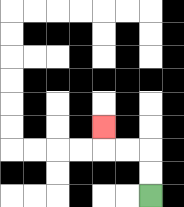{'start': '[6, 8]', 'end': '[4, 5]', 'path_directions': 'U,U,L,L,U', 'path_coordinates': '[[6, 8], [6, 7], [6, 6], [5, 6], [4, 6], [4, 5]]'}